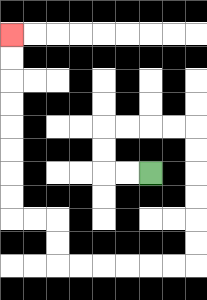{'start': '[6, 7]', 'end': '[0, 1]', 'path_directions': 'L,L,U,U,R,R,R,R,D,D,D,D,D,D,L,L,L,L,L,L,U,U,L,L,U,U,U,U,U,U,U,U', 'path_coordinates': '[[6, 7], [5, 7], [4, 7], [4, 6], [4, 5], [5, 5], [6, 5], [7, 5], [8, 5], [8, 6], [8, 7], [8, 8], [8, 9], [8, 10], [8, 11], [7, 11], [6, 11], [5, 11], [4, 11], [3, 11], [2, 11], [2, 10], [2, 9], [1, 9], [0, 9], [0, 8], [0, 7], [0, 6], [0, 5], [0, 4], [0, 3], [0, 2], [0, 1]]'}